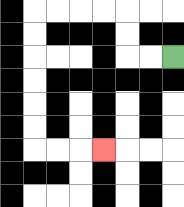{'start': '[7, 2]', 'end': '[4, 6]', 'path_directions': 'L,L,U,U,L,L,L,L,D,D,D,D,D,D,R,R,R', 'path_coordinates': '[[7, 2], [6, 2], [5, 2], [5, 1], [5, 0], [4, 0], [3, 0], [2, 0], [1, 0], [1, 1], [1, 2], [1, 3], [1, 4], [1, 5], [1, 6], [2, 6], [3, 6], [4, 6]]'}